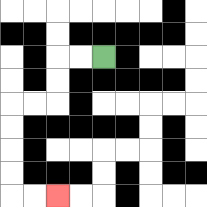{'start': '[4, 2]', 'end': '[2, 8]', 'path_directions': 'L,L,D,D,L,L,D,D,D,D,R,R', 'path_coordinates': '[[4, 2], [3, 2], [2, 2], [2, 3], [2, 4], [1, 4], [0, 4], [0, 5], [0, 6], [0, 7], [0, 8], [1, 8], [2, 8]]'}